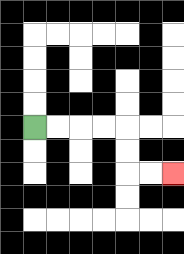{'start': '[1, 5]', 'end': '[7, 7]', 'path_directions': 'R,R,R,R,D,D,R,R', 'path_coordinates': '[[1, 5], [2, 5], [3, 5], [4, 5], [5, 5], [5, 6], [5, 7], [6, 7], [7, 7]]'}